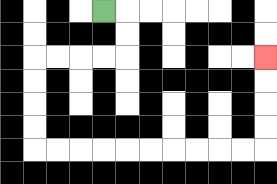{'start': '[4, 0]', 'end': '[11, 2]', 'path_directions': 'R,D,D,L,L,L,L,D,D,D,D,R,R,R,R,R,R,R,R,R,R,U,U,U,U', 'path_coordinates': '[[4, 0], [5, 0], [5, 1], [5, 2], [4, 2], [3, 2], [2, 2], [1, 2], [1, 3], [1, 4], [1, 5], [1, 6], [2, 6], [3, 6], [4, 6], [5, 6], [6, 6], [7, 6], [8, 6], [9, 6], [10, 6], [11, 6], [11, 5], [11, 4], [11, 3], [11, 2]]'}